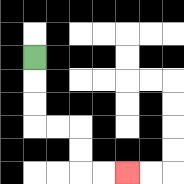{'start': '[1, 2]', 'end': '[5, 7]', 'path_directions': 'D,D,D,R,R,D,D,R,R', 'path_coordinates': '[[1, 2], [1, 3], [1, 4], [1, 5], [2, 5], [3, 5], [3, 6], [3, 7], [4, 7], [5, 7]]'}